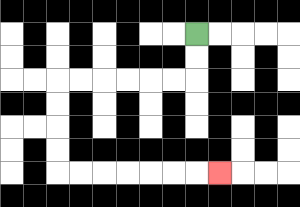{'start': '[8, 1]', 'end': '[9, 7]', 'path_directions': 'D,D,L,L,L,L,L,L,D,D,D,D,R,R,R,R,R,R,R', 'path_coordinates': '[[8, 1], [8, 2], [8, 3], [7, 3], [6, 3], [5, 3], [4, 3], [3, 3], [2, 3], [2, 4], [2, 5], [2, 6], [2, 7], [3, 7], [4, 7], [5, 7], [6, 7], [7, 7], [8, 7], [9, 7]]'}